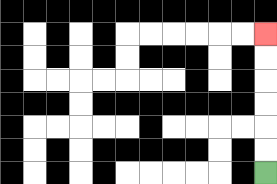{'start': '[11, 7]', 'end': '[11, 1]', 'path_directions': 'U,U,U,U,U,U', 'path_coordinates': '[[11, 7], [11, 6], [11, 5], [11, 4], [11, 3], [11, 2], [11, 1]]'}